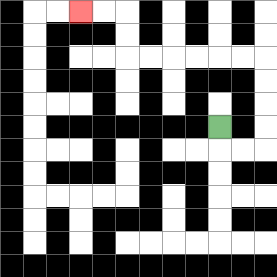{'start': '[9, 5]', 'end': '[3, 0]', 'path_directions': 'D,R,R,U,U,U,U,L,L,L,L,L,L,U,U,L,L', 'path_coordinates': '[[9, 5], [9, 6], [10, 6], [11, 6], [11, 5], [11, 4], [11, 3], [11, 2], [10, 2], [9, 2], [8, 2], [7, 2], [6, 2], [5, 2], [5, 1], [5, 0], [4, 0], [3, 0]]'}